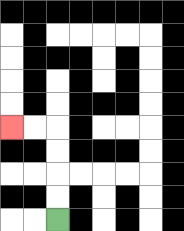{'start': '[2, 9]', 'end': '[0, 5]', 'path_directions': 'U,U,U,U,L,L', 'path_coordinates': '[[2, 9], [2, 8], [2, 7], [2, 6], [2, 5], [1, 5], [0, 5]]'}